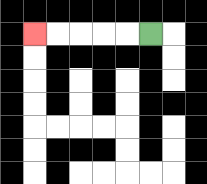{'start': '[6, 1]', 'end': '[1, 1]', 'path_directions': 'L,L,L,L,L', 'path_coordinates': '[[6, 1], [5, 1], [4, 1], [3, 1], [2, 1], [1, 1]]'}